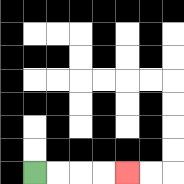{'start': '[1, 7]', 'end': '[5, 7]', 'path_directions': 'R,R,R,R', 'path_coordinates': '[[1, 7], [2, 7], [3, 7], [4, 7], [5, 7]]'}